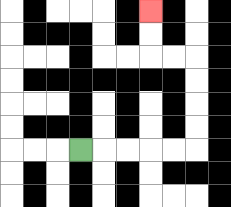{'start': '[3, 6]', 'end': '[6, 0]', 'path_directions': 'R,R,R,R,R,U,U,U,U,L,L,U,U', 'path_coordinates': '[[3, 6], [4, 6], [5, 6], [6, 6], [7, 6], [8, 6], [8, 5], [8, 4], [8, 3], [8, 2], [7, 2], [6, 2], [6, 1], [6, 0]]'}